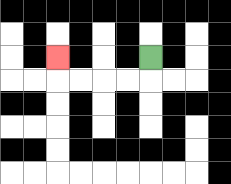{'start': '[6, 2]', 'end': '[2, 2]', 'path_directions': 'D,L,L,L,L,U', 'path_coordinates': '[[6, 2], [6, 3], [5, 3], [4, 3], [3, 3], [2, 3], [2, 2]]'}